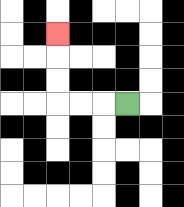{'start': '[5, 4]', 'end': '[2, 1]', 'path_directions': 'L,L,L,U,U,U', 'path_coordinates': '[[5, 4], [4, 4], [3, 4], [2, 4], [2, 3], [2, 2], [2, 1]]'}